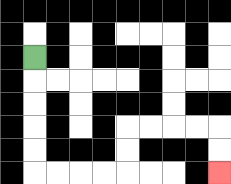{'start': '[1, 2]', 'end': '[9, 7]', 'path_directions': 'D,D,D,D,D,R,R,R,R,U,U,R,R,R,R,D,D', 'path_coordinates': '[[1, 2], [1, 3], [1, 4], [1, 5], [1, 6], [1, 7], [2, 7], [3, 7], [4, 7], [5, 7], [5, 6], [5, 5], [6, 5], [7, 5], [8, 5], [9, 5], [9, 6], [9, 7]]'}